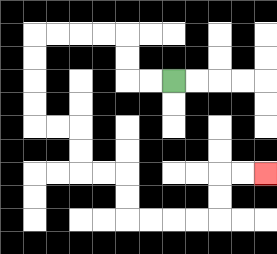{'start': '[7, 3]', 'end': '[11, 7]', 'path_directions': 'L,L,U,U,L,L,L,L,D,D,D,D,R,R,D,D,R,R,D,D,R,R,R,R,U,U,R,R', 'path_coordinates': '[[7, 3], [6, 3], [5, 3], [5, 2], [5, 1], [4, 1], [3, 1], [2, 1], [1, 1], [1, 2], [1, 3], [1, 4], [1, 5], [2, 5], [3, 5], [3, 6], [3, 7], [4, 7], [5, 7], [5, 8], [5, 9], [6, 9], [7, 9], [8, 9], [9, 9], [9, 8], [9, 7], [10, 7], [11, 7]]'}